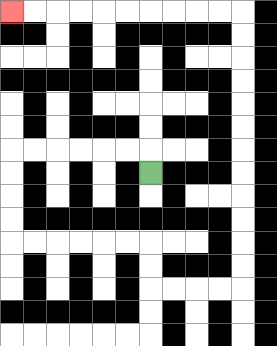{'start': '[6, 7]', 'end': '[0, 0]', 'path_directions': 'U,L,L,L,L,L,L,D,D,D,D,R,R,R,R,R,R,D,D,R,R,R,R,U,U,U,U,U,U,U,U,U,U,U,U,L,L,L,L,L,L,L,L,L,L', 'path_coordinates': '[[6, 7], [6, 6], [5, 6], [4, 6], [3, 6], [2, 6], [1, 6], [0, 6], [0, 7], [0, 8], [0, 9], [0, 10], [1, 10], [2, 10], [3, 10], [4, 10], [5, 10], [6, 10], [6, 11], [6, 12], [7, 12], [8, 12], [9, 12], [10, 12], [10, 11], [10, 10], [10, 9], [10, 8], [10, 7], [10, 6], [10, 5], [10, 4], [10, 3], [10, 2], [10, 1], [10, 0], [9, 0], [8, 0], [7, 0], [6, 0], [5, 0], [4, 0], [3, 0], [2, 0], [1, 0], [0, 0]]'}